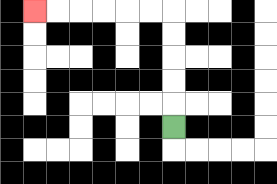{'start': '[7, 5]', 'end': '[1, 0]', 'path_directions': 'U,U,U,U,U,L,L,L,L,L,L', 'path_coordinates': '[[7, 5], [7, 4], [7, 3], [7, 2], [7, 1], [7, 0], [6, 0], [5, 0], [4, 0], [3, 0], [2, 0], [1, 0]]'}